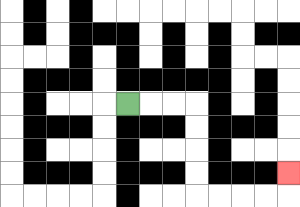{'start': '[5, 4]', 'end': '[12, 7]', 'path_directions': 'R,R,R,D,D,D,D,R,R,R,R,U', 'path_coordinates': '[[5, 4], [6, 4], [7, 4], [8, 4], [8, 5], [8, 6], [8, 7], [8, 8], [9, 8], [10, 8], [11, 8], [12, 8], [12, 7]]'}